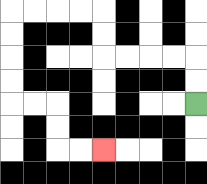{'start': '[8, 4]', 'end': '[4, 6]', 'path_directions': 'U,U,L,L,L,L,U,U,L,L,L,L,D,D,D,D,R,R,D,D,R,R', 'path_coordinates': '[[8, 4], [8, 3], [8, 2], [7, 2], [6, 2], [5, 2], [4, 2], [4, 1], [4, 0], [3, 0], [2, 0], [1, 0], [0, 0], [0, 1], [0, 2], [0, 3], [0, 4], [1, 4], [2, 4], [2, 5], [2, 6], [3, 6], [4, 6]]'}